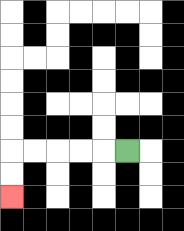{'start': '[5, 6]', 'end': '[0, 8]', 'path_directions': 'L,L,L,L,L,D,D', 'path_coordinates': '[[5, 6], [4, 6], [3, 6], [2, 6], [1, 6], [0, 6], [0, 7], [0, 8]]'}